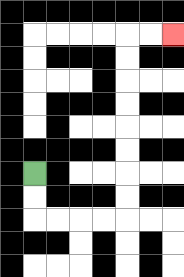{'start': '[1, 7]', 'end': '[7, 1]', 'path_directions': 'D,D,R,R,R,R,U,U,U,U,U,U,U,U,R,R', 'path_coordinates': '[[1, 7], [1, 8], [1, 9], [2, 9], [3, 9], [4, 9], [5, 9], [5, 8], [5, 7], [5, 6], [5, 5], [5, 4], [5, 3], [5, 2], [5, 1], [6, 1], [7, 1]]'}